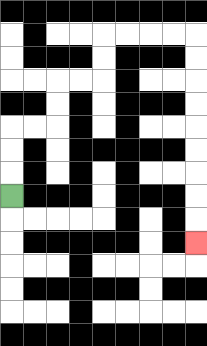{'start': '[0, 8]', 'end': '[8, 10]', 'path_directions': 'U,U,U,R,R,U,U,R,R,U,U,R,R,R,R,D,D,D,D,D,D,D,D,D', 'path_coordinates': '[[0, 8], [0, 7], [0, 6], [0, 5], [1, 5], [2, 5], [2, 4], [2, 3], [3, 3], [4, 3], [4, 2], [4, 1], [5, 1], [6, 1], [7, 1], [8, 1], [8, 2], [8, 3], [8, 4], [8, 5], [8, 6], [8, 7], [8, 8], [8, 9], [8, 10]]'}